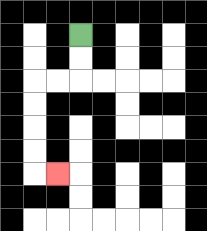{'start': '[3, 1]', 'end': '[2, 7]', 'path_directions': 'D,D,L,L,D,D,D,D,R', 'path_coordinates': '[[3, 1], [3, 2], [3, 3], [2, 3], [1, 3], [1, 4], [1, 5], [1, 6], [1, 7], [2, 7]]'}